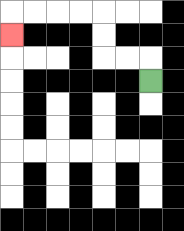{'start': '[6, 3]', 'end': '[0, 1]', 'path_directions': 'U,L,L,U,U,L,L,L,L,D', 'path_coordinates': '[[6, 3], [6, 2], [5, 2], [4, 2], [4, 1], [4, 0], [3, 0], [2, 0], [1, 0], [0, 0], [0, 1]]'}